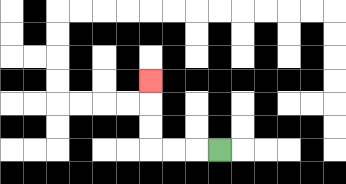{'start': '[9, 6]', 'end': '[6, 3]', 'path_directions': 'L,L,L,U,U,U', 'path_coordinates': '[[9, 6], [8, 6], [7, 6], [6, 6], [6, 5], [6, 4], [6, 3]]'}